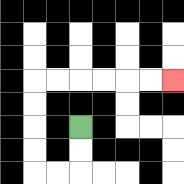{'start': '[3, 5]', 'end': '[7, 3]', 'path_directions': 'D,D,L,L,U,U,U,U,R,R,R,R,R,R', 'path_coordinates': '[[3, 5], [3, 6], [3, 7], [2, 7], [1, 7], [1, 6], [1, 5], [1, 4], [1, 3], [2, 3], [3, 3], [4, 3], [5, 3], [6, 3], [7, 3]]'}